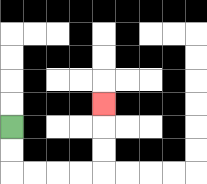{'start': '[0, 5]', 'end': '[4, 4]', 'path_directions': 'D,D,R,R,R,R,U,U,U', 'path_coordinates': '[[0, 5], [0, 6], [0, 7], [1, 7], [2, 7], [3, 7], [4, 7], [4, 6], [4, 5], [4, 4]]'}